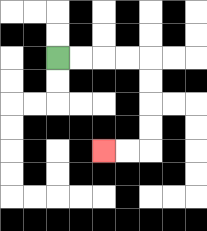{'start': '[2, 2]', 'end': '[4, 6]', 'path_directions': 'R,R,R,R,D,D,D,D,L,L', 'path_coordinates': '[[2, 2], [3, 2], [4, 2], [5, 2], [6, 2], [6, 3], [6, 4], [6, 5], [6, 6], [5, 6], [4, 6]]'}